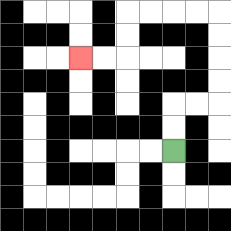{'start': '[7, 6]', 'end': '[3, 2]', 'path_directions': 'U,U,R,R,U,U,U,U,L,L,L,L,D,D,L,L', 'path_coordinates': '[[7, 6], [7, 5], [7, 4], [8, 4], [9, 4], [9, 3], [9, 2], [9, 1], [9, 0], [8, 0], [7, 0], [6, 0], [5, 0], [5, 1], [5, 2], [4, 2], [3, 2]]'}